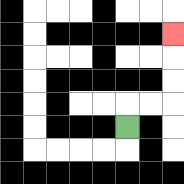{'start': '[5, 5]', 'end': '[7, 1]', 'path_directions': 'U,R,R,U,U,U', 'path_coordinates': '[[5, 5], [5, 4], [6, 4], [7, 4], [7, 3], [7, 2], [7, 1]]'}